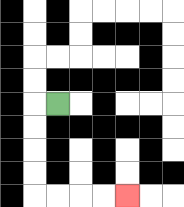{'start': '[2, 4]', 'end': '[5, 8]', 'path_directions': 'L,D,D,D,D,R,R,R,R', 'path_coordinates': '[[2, 4], [1, 4], [1, 5], [1, 6], [1, 7], [1, 8], [2, 8], [3, 8], [4, 8], [5, 8]]'}